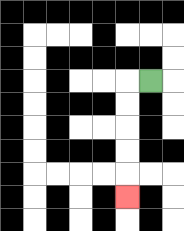{'start': '[6, 3]', 'end': '[5, 8]', 'path_directions': 'L,D,D,D,D,D', 'path_coordinates': '[[6, 3], [5, 3], [5, 4], [5, 5], [5, 6], [5, 7], [5, 8]]'}